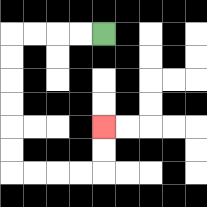{'start': '[4, 1]', 'end': '[4, 5]', 'path_directions': 'L,L,L,L,D,D,D,D,D,D,R,R,R,R,U,U', 'path_coordinates': '[[4, 1], [3, 1], [2, 1], [1, 1], [0, 1], [0, 2], [0, 3], [0, 4], [0, 5], [0, 6], [0, 7], [1, 7], [2, 7], [3, 7], [4, 7], [4, 6], [4, 5]]'}